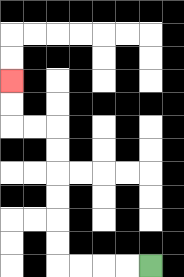{'start': '[6, 11]', 'end': '[0, 3]', 'path_directions': 'L,L,L,L,U,U,U,U,U,U,L,L,U,U', 'path_coordinates': '[[6, 11], [5, 11], [4, 11], [3, 11], [2, 11], [2, 10], [2, 9], [2, 8], [2, 7], [2, 6], [2, 5], [1, 5], [0, 5], [0, 4], [0, 3]]'}